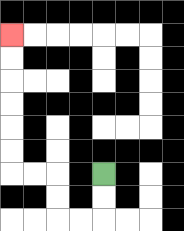{'start': '[4, 7]', 'end': '[0, 1]', 'path_directions': 'D,D,L,L,U,U,L,L,U,U,U,U,U,U', 'path_coordinates': '[[4, 7], [4, 8], [4, 9], [3, 9], [2, 9], [2, 8], [2, 7], [1, 7], [0, 7], [0, 6], [0, 5], [0, 4], [0, 3], [0, 2], [0, 1]]'}